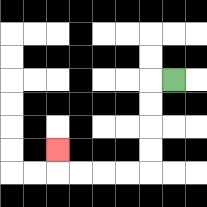{'start': '[7, 3]', 'end': '[2, 6]', 'path_directions': 'L,D,D,D,D,L,L,L,L,U', 'path_coordinates': '[[7, 3], [6, 3], [6, 4], [6, 5], [6, 6], [6, 7], [5, 7], [4, 7], [3, 7], [2, 7], [2, 6]]'}